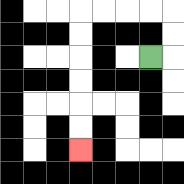{'start': '[6, 2]', 'end': '[3, 6]', 'path_directions': 'R,U,U,L,L,L,L,D,D,D,D,D,D', 'path_coordinates': '[[6, 2], [7, 2], [7, 1], [7, 0], [6, 0], [5, 0], [4, 0], [3, 0], [3, 1], [3, 2], [3, 3], [3, 4], [3, 5], [3, 6]]'}